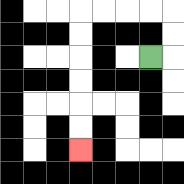{'start': '[6, 2]', 'end': '[3, 6]', 'path_directions': 'R,U,U,L,L,L,L,D,D,D,D,D,D', 'path_coordinates': '[[6, 2], [7, 2], [7, 1], [7, 0], [6, 0], [5, 0], [4, 0], [3, 0], [3, 1], [3, 2], [3, 3], [3, 4], [3, 5], [3, 6]]'}